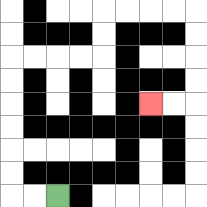{'start': '[2, 8]', 'end': '[6, 4]', 'path_directions': 'L,L,U,U,U,U,U,U,R,R,R,R,U,U,R,R,R,R,D,D,D,D,L,L', 'path_coordinates': '[[2, 8], [1, 8], [0, 8], [0, 7], [0, 6], [0, 5], [0, 4], [0, 3], [0, 2], [1, 2], [2, 2], [3, 2], [4, 2], [4, 1], [4, 0], [5, 0], [6, 0], [7, 0], [8, 0], [8, 1], [8, 2], [8, 3], [8, 4], [7, 4], [6, 4]]'}